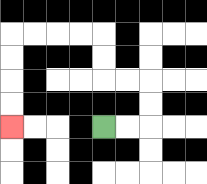{'start': '[4, 5]', 'end': '[0, 5]', 'path_directions': 'R,R,U,U,L,L,U,U,L,L,L,L,D,D,D,D', 'path_coordinates': '[[4, 5], [5, 5], [6, 5], [6, 4], [6, 3], [5, 3], [4, 3], [4, 2], [4, 1], [3, 1], [2, 1], [1, 1], [0, 1], [0, 2], [0, 3], [0, 4], [0, 5]]'}